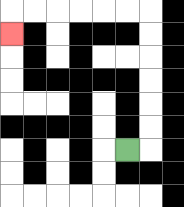{'start': '[5, 6]', 'end': '[0, 1]', 'path_directions': 'R,U,U,U,U,U,U,L,L,L,L,L,L,D', 'path_coordinates': '[[5, 6], [6, 6], [6, 5], [6, 4], [6, 3], [6, 2], [6, 1], [6, 0], [5, 0], [4, 0], [3, 0], [2, 0], [1, 0], [0, 0], [0, 1]]'}